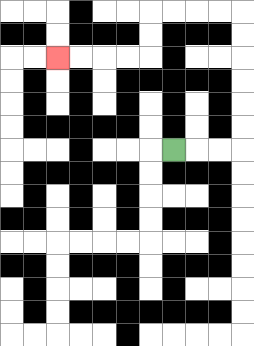{'start': '[7, 6]', 'end': '[2, 2]', 'path_directions': 'R,R,R,U,U,U,U,U,U,L,L,L,L,D,D,L,L,L,L', 'path_coordinates': '[[7, 6], [8, 6], [9, 6], [10, 6], [10, 5], [10, 4], [10, 3], [10, 2], [10, 1], [10, 0], [9, 0], [8, 0], [7, 0], [6, 0], [6, 1], [6, 2], [5, 2], [4, 2], [3, 2], [2, 2]]'}